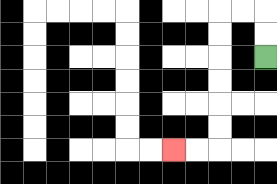{'start': '[11, 2]', 'end': '[7, 6]', 'path_directions': 'U,U,L,L,D,D,D,D,D,D,L,L', 'path_coordinates': '[[11, 2], [11, 1], [11, 0], [10, 0], [9, 0], [9, 1], [9, 2], [9, 3], [9, 4], [9, 5], [9, 6], [8, 6], [7, 6]]'}